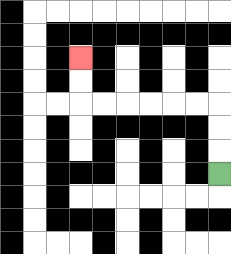{'start': '[9, 7]', 'end': '[3, 2]', 'path_directions': 'U,U,U,L,L,L,L,L,L,U,U', 'path_coordinates': '[[9, 7], [9, 6], [9, 5], [9, 4], [8, 4], [7, 4], [6, 4], [5, 4], [4, 4], [3, 4], [3, 3], [3, 2]]'}